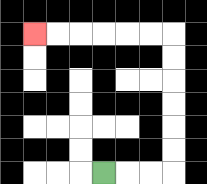{'start': '[4, 7]', 'end': '[1, 1]', 'path_directions': 'R,R,R,U,U,U,U,U,U,L,L,L,L,L,L', 'path_coordinates': '[[4, 7], [5, 7], [6, 7], [7, 7], [7, 6], [7, 5], [7, 4], [7, 3], [7, 2], [7, 1], [6, 1], [5, 1], [4, 1], [3, 1], [2, 1], [1, 1]]'}